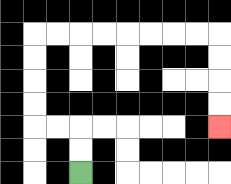{'start': '[3, 7]', 'end': '[9, 5]', 'path_directions': 'U,U,L,L,U,U,U,U,R,R,R,R,R,R,R,R,D,D,D,D', 'path_coordinates': '[[3, 7], [3, 6], [3, 5], [2, 5], [1, 5], [1, 4], [1, 3], [1, 2], [1, 1], [2, 1], [3, 1], [4, 1], [5, 1], [6, 1], [7, 1], [8, 1], [9, 1], [9, 2], [9, 3], [9, 4], [9, 5]]'}